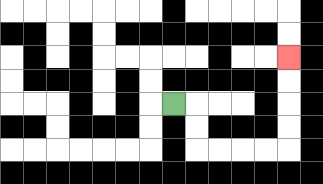{'start': '[7, 4]', 'end': '[12, 2]', 'path_directions': 'R,D,D,R,R,R,R,U,U,U,U', 'path_coordinates': '[[7, 4], [8, 4], [8, 5], [8, 6], [9, 6], [10, 6], [11, 6], [12, 6], [12, 5], [12, 4], [12, 3], [12, 2]]'}